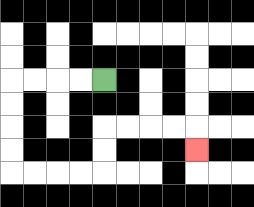{'start': '[4, 3]', 'end': '[8, 6]', 'path_directions': 'L,L,L,L,D,D,D,D,R,R,R,R,U,U,R,R,R,R,D', 'path_coordinates': '[[4, 3], [3, 3], [2, 3], [1, 3], [0, 3], [0, 4], [0, 5], [0, 6], [0, 7], [1, 7], [2, 7], [3, 7], [4, 7], [4, 6], [4, 5], [5, 5], [6, 5], [7, 5], [8, 5], [8, 6]]'}